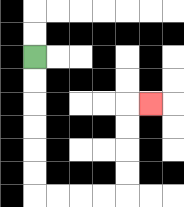{'start': '[1, 2]', 'end': '[6, 4]', 'path_directions': 'D,D,D,D,D,D,R,R,R,R,U,U,U,U,R', 'path_coordinates': '[[1, 2], [1, 3], [1, 4], [1, 5], [1, 6], [1, 7], [1, 8], [2, 8], [3, 8], [4, 8], [5, 8], [5, 7], [5, 6], [5, 5], [5, 4], [6, 4]]'}